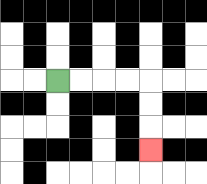{'start': '[2, 3]', 'end': '[6, 6]', 'path_directions': 'R,R,R,R,D,D,D', 'path_coordinates': '[[2, 3], [3, 3], [4, 3], [5, 3], [6, 3], [6, 4], [6, 5], [6, 6]]'}